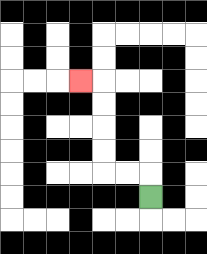{'start': '[6, 8]', 'end': '[3, 3]', 'path_directions': 'U,L,L,U,U,U,U,L', 'path_coordinates': '[[6, 8], [6, 7], [5, 7], [4, 7], [4, 6], [4, 5], [4, 4], [4, 3], [3, 3]]'}